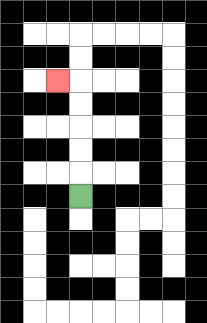{'start': '[3, 8]', 'end': '[2, 3]', 'path_directions': 'U,U,U,U,U,L', 'path_coordinates': '[[3, 8], [3, 7], [3, 6], [3, 5], [3, 4], [3, 3], [2, 3]]'}